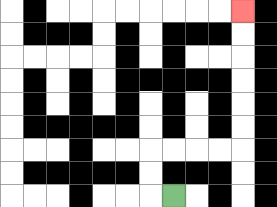{'start': '[7, 8]', 'end': '[10, 0]', 'path_directions': 'L,U,U,R,R,R,R,U,U,U,U,U,U', 'path_coordinates': '[[7, 8], [6, 8], [6, 7], [6, 6], [7, 6], [8, 6], [9, 6], [10, 6], [10, 5], [10, 4], [10, 3], [10, 2], [10, 1], [10, 0]]'}